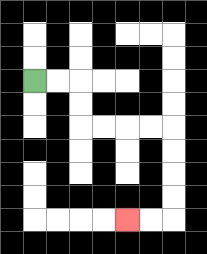{'start': '[1, 3]', 'end': '[5, 9]', 'path_directions': 'R,R,D,D,R,R,R,R,D,D,D,D,L,L', 'path_coordinates': '[[1, 3], [2, 3], [3, 3], [3, 4], [3, 5], [4, 5], [5, 5], [6, 5], [7, 5], [7, 6], [7, 7], [7, 8], [7, 9], [6, 9], [5, 9]]'}